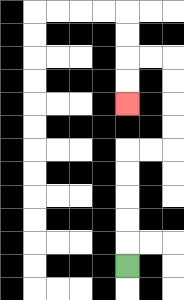{'start': '[5, 11]', 'end': '[5, 4]', 'path_directions': 'U,U,U,U,U,R,R,U,U,U,U,L,L,D,D', 'path_coordinates': '[[5, 11], [5, 10], [5, 9], [5, 8], [5, 7], [5, 6], [6, 6], [7, 6], [7, 5], [7, 4], [7, 3], [7, 2], [6, 2], [5, 2], [5, 3], [5, 4]]'}